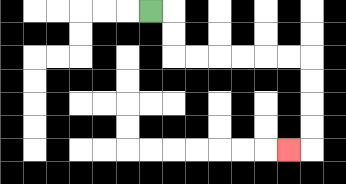{'start': '[6, 0]', 'end': '[12, 6]', 'path_directions': 'R,D,D,R,R,R,R,R,R,D,D,D,D,L', 'path_coordinates': '[[6, 0], [7, 0], [7, 1], [7, 2], [8, 2], [9, 2], [10, 2], [11, 2], [12, 2], [13, 2], [13, 3], [13, 4], [13, 5], [13, 6], [12, 6]]'}